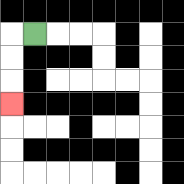{'start': '[1, 1]', 'end': '[0, 4]', 'path_directions': 'L,D,D,D', 'path_coordinates': '[[1, 1], [0, 1], [0, 2], [0, 3], [0, 4]]'}